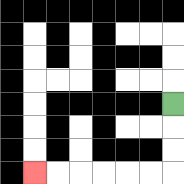{'start': '[7, 4]', 'end': '[1, 7]', 'path_directions': 'D,D,D,L,L,L,L,L,L', 'path_coordinates': '[[7, 4], [7, 5], [7, 6], [7, 7], [6, 7], [5, 7], [4, 7], [3, 7], [2, 7], [1, 7]]'}